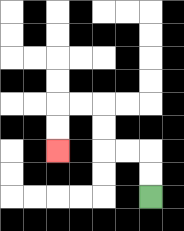{'start': '[6, 8]', 'end': '[2, 6]', 'path_directions': 'U,U,L,L,U,U,L,L,D,D', 'path_coordinates': '[[6, 8], [6, 7], [6, 6], [5, 6], [4, 6], [4, 5], [4, 4], [3, 4], [2, 4], [2, 5], [2, 6]]'}